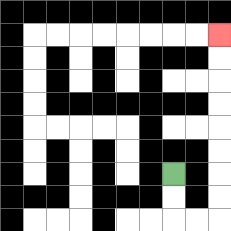{'start': '[7, 7]', 'end': '[9, 1]', 'path_directions': 'D,D,R,R,U,U,U,U,U,U,U,U', 'path_coordinates': '[[7, 7], [7, 8], [7, 9], [8, 9], [9, 9], [9, 8], [9, 7], [9, 6], [9, 5], [9, 4], [9, 3], [9, 2], [9, 1]]'}